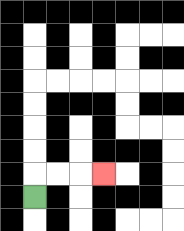{'start': '[1, 8]', 'end': '[4, 7]', 'path_directions': 'U,R,R,R', 'path_coordinates': '[[1, 8], [1, 7], [2, 7], [3, 7], [4, 7]]'}